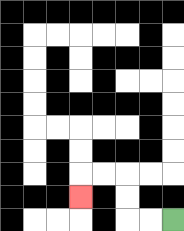{'start': '[7, 9]', 'end': '[3, 8]', 'path_directions': 'L,L,U,U,L,L,D', 'path_coordinates': '[[7, 9], [6, 9], [5, 9], [5, 8], [5, 7], [4, 7], [3, 7], [3, 8]]'}